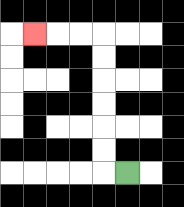{'start': '[5, 7]', 'end': '[1, 1]', 'path_directions': 'L,U,U,U,U,U,U,L,L,L', 'path_coordinates': '[[5, 7], [4, 7], [4, 6], [4, 5], [4, 4], [4, 3], [4, 2], [4, 1], [3, 1], [2, 1], [1, 1]]'}